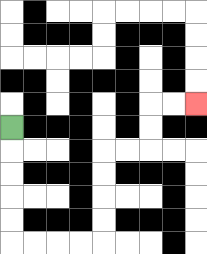{'start': '[0, 5]', 'end': '[8, 4]', 'path_directions': 'D,D,D,D,D,R,R,R,R,U,U,U,U,R,R,U,U,R,R', 'path_coordinates': '[[0, 5], [0, 6], [0, 7], [0, 8], [0, 9], [0, 10], [1, 10], [2, 10], [3, 10], [4, 10], [4, 9], [4, 8], [4, 7], [4, 6], [5, 6], [6, 6], [6, 5], [6, 4], [7, 4], [8, 4]]'}